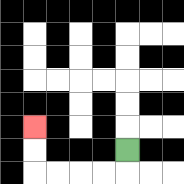{'start': '[5, 6]', 'end': '[1, 5]', 'path_directions': 'D,L,L,L,L,U,U', 'path_coordinates': '[[5, 6], [5, 7], [4, 7], [3, 7], [2, 7], [1, 7], [1, 6], [1, 5]]'}